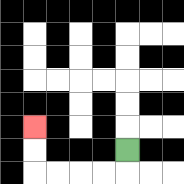{'start': '[5, 6]', 'end': '[1, 5]', 'path_directions': 'D,L,L,L,L,U,U', 'path_coordinates': '[[5, 6], [5, 7], [4, 7], [3, 7], [2, 7], [1, 7], [1, 6], [1, 5]]'}